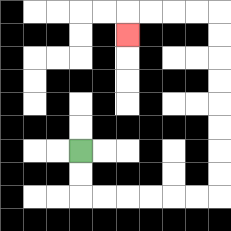{'start': '[3, 6]', 'end': '[5, 1]', 'path_directions': 'D,D,R,R,R,R,R,R,U,U,U,U,U,U,U,U,L,L,L,L,D', 'path_coordinates': '[[3, 6], [3, 7], [3, 8], [4, 8], [5, 8], [6, 8], [7, 8], [8, 8], [9, 8], [9, 7], [9, 6], [9, 5], [9, 4], [9, 3], [9, 2], [9, 1], [9, 0], [8, 0], [7, 0], [6, 0], [5, 0], [5, 1]]'}